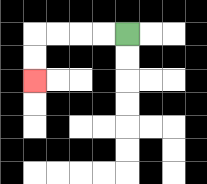{'start': '[5, 1]', 'end': '[1, 3]', 'path_directions': 'L,L,L,L,D,D', 'path_coordinates': '[[5, 1], [4, 1], [3, 1], [2, 1], [1, 1], [1, 2], [1, 3]]'}